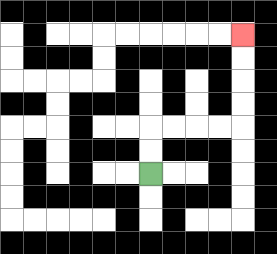{'start': '[6, 7]', 'end': '[10, 1]', 'path_directions': 'U,U,R,R,R,R,U,U,U,U', 'path_coordinates': '[[6, 7], [6, 6], [6, 5], [7, 5], [8, 5], [9, 5], [10, 5], [10, 4], [10, 3], [10, 2], [10, 1]]'}